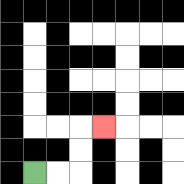{'start': '[1, 7]', 'end': '[4, 5]', 'path_directions': 'R,R,U,U,R', 'path_coordinates': '[[1, 7], [2, 7], [3, 7], [3, 6], [3, 5], [4, 5]]'}